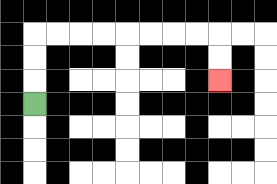{'start': '[1, 4]', 'end': '[9, 3]', 'path_directions': 'U,U,U,R,R,R,R,R,R,R,R,D,D', 'path_coordinates': '[[1, 4], [1, 3], [1, 2], [1, 1], [2, 1], [3, 1], [4, 1], [5, 1], [6, 1], [7, 1], [8, 1], [9, 1], [9, 2], [9, 3]]'}